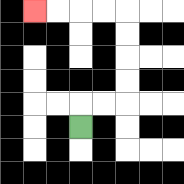{'start': '[3, 5]', 'end': '[1, 0]', 'path_directions': 'U,R,R,U,U,U,U,L,L,L,L', 'path_coordinates': '[[3, 5], [3, 4], [4, 4], [5, 4], [5, 3], [5, 2], [5, 1], [5, 0], [4, 0], [3, 0], [2, 0], [1, 0]]'}